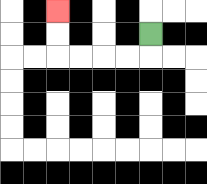{'start': '[6, 1]', 'end': '[2, 0]', 'path_directions': 'D,L,L,L,L,U,U', 'path_coordinates': '[[6, 1], [6, 2], [5, 2], [4, 2], [3, 2], [2, 2], [2, 1], [2, 0]]'}